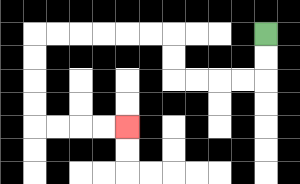{'start': '[11, 1]', 'end': '[5, 5]', 'path_directions': 'D,D,L,L,L,L,U,U,L,L,L,L,L,L,D,D,D,D,R,R,R,R', 'path_coordinates': '[[11, 1], [11, 2], [11, 3], [10, 3], [9, 3], [8, 3], [7, 3], [7, 2], [7, 1], [6, 1], [5, 1], [4, 1], [3, 1], [2, 1], [1, 1], [1, 2], [1, 3], [1, 4], [1, 5], [2, 5], [3, 5], [4, 5], [5, 5]]'}